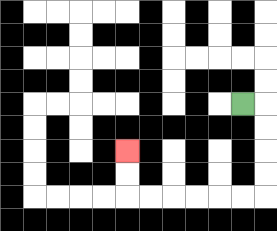{'start': '[10, 4]', 'end': '[5, 6]', 'path_directions': 'R,D,D,D,D,L,L,L,L,L,L,U,U', 'path_coordinates': '[[10, 4], [11, 4], [11, 5], [11, 6], [11, 7], [11, 8], [10, 8], [9, 8], [8, 8], [7, 8], [6, 8], [5, 8], [5, 7], [5, 6]]'}